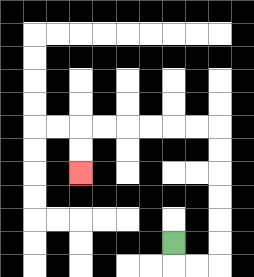{'start': '[7, 10]', 'end': '[3, 7]', 'path_directions': 'D,R,R,U,U,U,U,U,U,L,L,L,L,L,L,D,D', 'path_coordinates': '[[7, 10], [7, 11], [8, 11], [9, 11], [9, 10], [9, 9], [9, 8], [9, 7], [9, 6], [9, 5], [8, 5], [7, 5], [6, 5], [5, 5], [4, 5], [3, 5], [3, 6], [3, 7]]'}